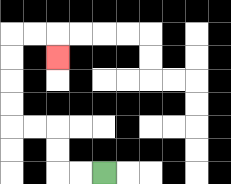{'start': '[4, 7]', 'end': '[2, 2]', 'path_directions': 'L,L,U,U,L,L,U,U,U,U,R,R,D', 'path_coordinates': '[[4, 7], [3, 7], [2, 7], [2, 6], [2, 5], [1, 5], [0, 5], [0, 4], [0, 3], [0, 2], [0, 1], [1, 1], [2, 1], [2, 2]]'}